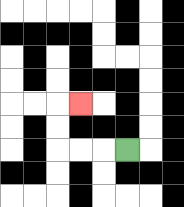{'start': '[5, 6]', 'end': '[3, 4]', 'path_directions': 'L,L,L,U,U,R', 'path_coordinates': '[[5, 6], [4, 6], [3, 6], [2, 6], [2, 5], [2, 4], [3, 4]]'}